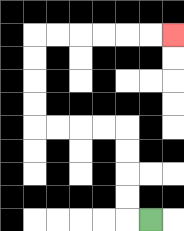{'start': '[6, 9]', 'end': '[7, 1]', 'path_directions': 'L,U,U,U,U,L,L,L,L,U,U,U,U,R,R,R,R,R,R', 'path_coordinates': '[[6, 9], [5, 9], [5, 8], [5, 7], [5, 6], [5, 5], [4, 5], [3, 5], [2, 5], [1, 5], [1, 4], [1, 3], [1, 2], [1, 1], [2, 1], [3, 1], [4, 1], [5, 1], [6, 1], [7, 1]]'}